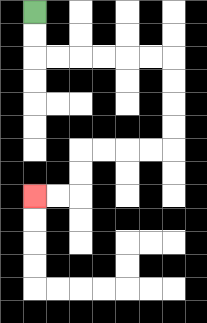{'start': '[1, 0]', 'end': '[1, 8]', 'path_directions': 'D,D,R,R,R,R,R,R,D,D,D,D,L,L,L,L,D,D,L,L', 'path_coordinates': '[[1, 0], [1, 1], [1, 2], [2, 2], [3, 2], [4, 2], [5, 2], [6, 2], [7, 2], [7, 3], [7, 4], [7, 5], [7, 6], [6, 6], [5, 6], [4, 6], [3, 6], [3, 7], [3, 8], [2, 8], [1, 8]]'}